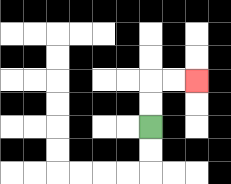{'start': '[6, 5]', 'end': '[8, 3]', 'path_directions': 'U,U,R,R', 'path_coordinates': '[[6, 5], [6, 4], [6, 3], [7, 3], [8, 3]]'}